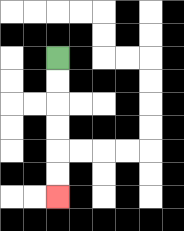{'start': '[2, 2]', 'end': '[2, 8]', 'path_directions': 'D,D,D,D,D,D', 'path_coordinates': '[[2, 2], [2, 3], [2, 4], [2, 5], [2, 6], [2, 7], [2, 8]]'}